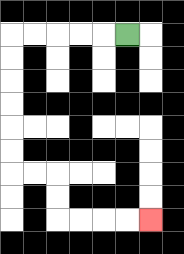{'start': '[5, 1]', 'end': '[6, 9]', 'path_directions': 'L,L,L,L,L,D,D,D,D,D,D,R,R,D,D,R,R,R,R', 'path_coordinates': '[[5, 1], [4, 1], [3, 1], [2, 1], [1, 1], [0, 1], [0, 2], [0, 3], [0, 4], [0, 5], [0, 6], [0, 7], [1, 7], [2, 7], [2, 8], [2, 9], [3, 9], [4, 9], [5, 9], [6, 9]]'}